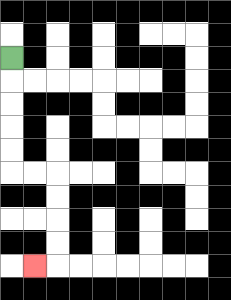{'start': '[0, 2]', 'end': '[1, 11]', 'path_directions': 'D,D,D,D,D,R,R,D,D,D,D,L', 'path_coordinates': '[[0, 2], [0, 3], [0, 4], [0, 5], [0, 6], [0, 7], [1, 7], [2, 7], [2, 8], [2, 9], [2, 10], [2, 11], [1, 11]]'}